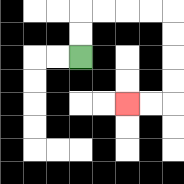{'start': '[3, 2]', 'end': '[5, 4]', 'path_directions': 'U,U,R,R,R,R,D,D,D,D,L,L', 'path_coordinates': '[[3, 2], [3, 1], [3, 0], [4, 0], [5, 0], [6, 0], [7, 0], [7, 1], [7, 2], [7, 3], [7, 4], [6, 4], [5, 4]]'}